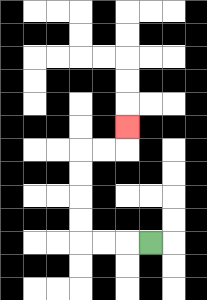{'start': '[6, 10]', 'end': '[5, 5]', 'path_directions': 'L,L,L,U,U,U,U,R,R,U', 'path_coordinates': '[[6, 10], [5, 10], [4, 10], [3, 10], [3, 9], [3, 8], [3, 7], [3, 6], [4, 6], [5, 6], [5, 5]]'}